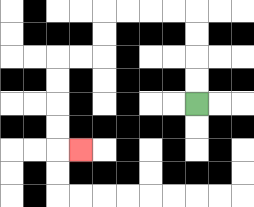{'start': '[8, 4]', 'end': '[3, 6]', 'path_directions': 'U,U,U,U,L,L,L,L,D,D,L,L,D,D,D,D,R', 'path_coordinates': '[[8, 4], [8, 3], [8, 2], [8, 1], [8, 0], [7, 0], [6, 0], [5, 0], [4, 0], [4, 1], [4, 2], [3, 2], [2, 2], [2, 3], [2, 4], [2, 5], [2, 6], [3, 6]]'}